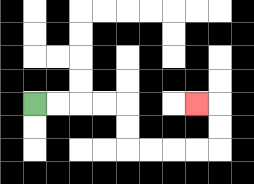{'start': '[1, 4]', 'end': '[8, 4]', 'path_directions': 'R,R,R,R,D,D,R,R,R,R,U,U,L', 'path_coordinates': '[[1, 4], [2, 4], [3, 4], [4, 4], [5, 4], [5, 5], [5, 6], [6, 6], [7, 6], [8, 6], [9, 6], [9, 5], [9, 4], [8, 4]]'}